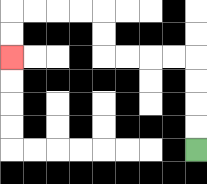{'start': '[8, 6]', 'end': '[0, 2]', 'path_directions': 'U,U,U,U,L,L,L,L,U,U,L,L,L,L,D,D', 'path_coordinates': '[[8, 6], [8, 5], [8, 4], [8, 3], [8, 2], [7, 2], [6, 2], [5, 2], [4, 2], [4, 1], [4, 0], [3, 0], [2, 0], [1, 0], [0, 0], [0, 1], [0, 2]]'}